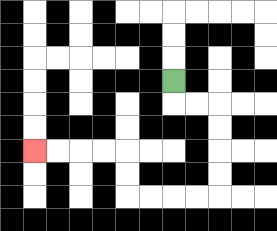{'start': '[7, 3]', 'end': '[1, 6]', 'path_directions': 'D,R,R,D,D,D,D,L,L,L,L,U,U,L,L,L,L', 'path_coordinates': '[[7, 3], [7, 4], [8, 4], [9, 4], [9, 5], [9, 6], [9, 7], [9, 8], [8, 8], [7, 8], [6, 8], [5, 8], [5, 7], [5, 6], [4, 6], [3, 6], [2, 6], [1, 6]]'}